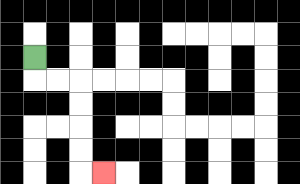{'start': '[1, 2]', 'end': '[4, 7]', 'path_directions': 'D,R,R,D,D,D,D,R', 'path_coordinates': '[[1, 2], [1, 3], [2, 3], [3, 3], [3, 4], [3, 5], [3, 6], [3, 7], [4, 7]]'}